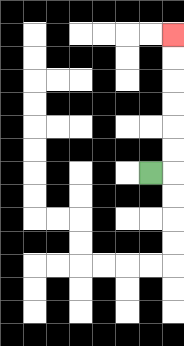{'start': '[6, 7]', 'end': '[7, 1]', 'path_directions': 'R,U,U,U,U,U,U', 'path_coordinates': '[[6, 7], [7, 7], [7, 6], [7, 5], [7, 4], [7, 3], [7, 2], [7, 1]]'}